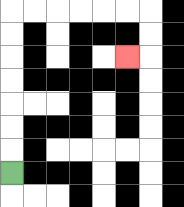{'start': '[0, 7]', 'end': '[5, 2]', 'path_directions': 'U,U,U,U,U,U,U,R,R,R,R,R,R,D,D,L', 'path_coordinates': '[[0, 7], [0, 6], [0, 5], [0, 4], [0, 3], [0, 2], [0, 1], [0, 0], [1, 0], [2, 0], [3, 0], [4, 0], [5, 0], [6, 0], [6, 1], [6, 2], [5, 2]]'}